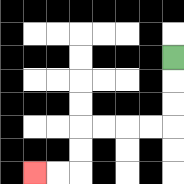{'start': '[7, 2]', 'end': '[1, 7]', 'path_directions': 'D,D,D,L,L,L,L,D,D,L,L', 'path_coordinates': '[[7, 2], [7, 3], [7, 4], [7, 5], [6, 5], [5, 5], [4, 5], [3, 5], [3, 6], [3, 7], [2, 7], [1, 7]]'}